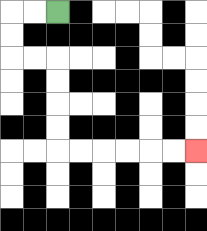{'start': '[2, 0]', 'end': '[8, 6]', 'path_directions': 'L,L,D,D,R,R,D,D,D,D,R,R,R,R,R,R', 'path_coordinates': '[[2, 0], [1, 0], [0, 0], [0, 1], [0, 2], [1, 2], [2, 2], [2, 3], [2, 4], [2, 5], [2, 6], [3, 6], [4, 6], [5, 6], [6, 6], [7, 6], [8, 6]]'}